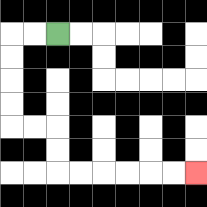{'start': '[2, 1]', 'end': '[8, 7]', 'path_directions': 'L,L,D,D,D,D,R,R,D,D,R,R,R,R,R,R', 'path_coordinates': '[[2, 1], [1, 1], [0, 1], [0, 2], [0, 3], [0, 4], [0, 5], [1, 5], [2, 5], [2, 6], [2, 7], [3, 7], [4, 7], [5, 7], [6, 7], [7, 7], [8, 7]]'}